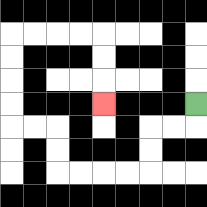{'start': '[8, 4]', 'end': '[4, 4]', 'path_directions': 'D,L,L,D,D,L,L,L,L,U,U,L,L,U,U,U,U,R,R,R,R,D,D,D', 'path_coordinates': '[[8, 4], [8, 5], [7, 5], [6, 5], [6, 6], [6, 7], [5, 7], [4, 7], [3, 7], [2, 7], [2, 6], [2, 5], [1, 5], [0, 5], [0, 4], [0, 3], [0, 2], [0, 1], [1, 1], [2, 1], [3, 1], [4, 1], [4, 2], [4, 3], [4, 4]]'}